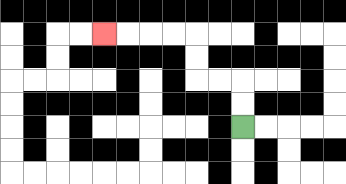{'start': '[10, 5]', 'end': '[4, 1]', 'path_directions': 'U,U,L,L,U,U,L,L,L,L', 'path_coordinates': '[[10, 5], [10, 4], [10, 3], [9, 3], [8, 3], [8, 2], [8, 1], [7, 1], [6, 1], [5, 1], [4, 1]]'}